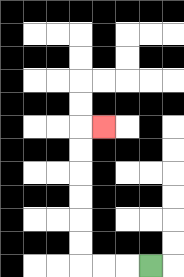{'start': '[6, 11]', 'end': '[4, 5]', 'path_directions': 'L,L,L,U,U,U,U,U,U,R', 'path_coordinates': '[[6, 11], [5, 11], [4, 11], [3, 11], [3, 10], [3, 9], [3, 8], [3, 7], [3, 6], [3, 5], [4, 5]]'}